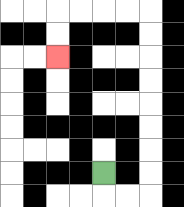{'start': '[4, 7]', 'end': '[2, 2]', 'path_directions': 'D,R,R,U,U,U,U,U,U,U,U,L,L,L,L,D,D', 'path_coordinates': '[[4, 7], [4, 8], [5, 8], [6, 8], [6, 7], [6, 6], [6, 5], [6, 4], [6, 3], [6, 2], [6, 1], [6, 0], [5, 0], [4, 0], [3, 0], [2, 0], [2, 1], [2, 2]]'}